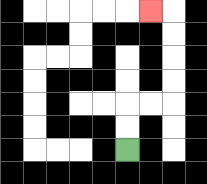{'start': '[5, 6]', 'end': '[6, 0]', 'path_directions': 'U,U,R,R,U,U,U,U,L', 'path_coordinates': '[[5, 6], [5, 5], [5, 4], [6, 4], [7, 4], [7, 3], [7, 2], [7, 1], [7, 0], [6, 0]]'}